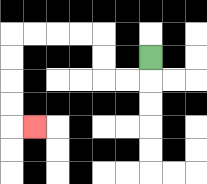{'start': '[6, 2]', 'end': '[1, 5]', 'path_directions': 'D,L,L,U,U,L,L,L,L,D,D,D,D,R', 'path_coordinates': '[[6, 2], [6, 3], [5, 3], [4, 3], [4, 2], [4, 1], [3, 1], [2, 1], [1, 1], [0, 1], [0, 2], [0, 3], [0, 4], [0, 5], [1, 5]]'}